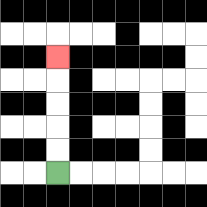{'start': '[2, 7]', 'end': '[2, 2]', 'path_directions': 'U,U,U,U,U', 'path_coordinates': '[[2, 7], [2, 6], [2, 5], [2, 4], [2, 3], [2, 2]]'}